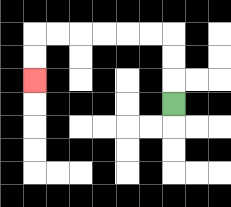{'start': '[7, 4]', 'end': '[1, 3]', 'path_directions': 'U,U,U,L,L,L,L,L,L,D,D', 'path_coordinates': '[[7, 4], [7, 3], [7, 2], [7, 1], [6, 1], [5, 1], [4, 1], [3, 1], [2, 1], [1, 1], [1, 2], [1, 3]]'}